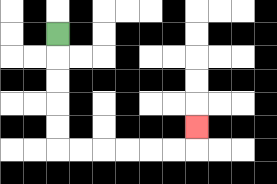{'start': '[2, 1]', 'end': '[8, 5]', 'path_directions': 'D,D,D,D,D,R,R,R,R,R,R,U', 'path_coordinates': '[[2, 1], [2, 2], [2, 3], [2, 4], [2, 5], [2, 6], [3, 6], [4, 6], [5, 6], [6, 6], [7, 6], [8, 6], [8, 5]]'}